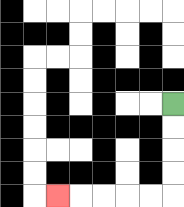{'start': '[7, 4]', 'end': '[2, 8]', 'path_directions': 'D,D,D,D,L,L,L,L,L', 'path_coordinates': '[[7, 4], [7, 5], [7, 6], [7, 7], [7, 8], [6, 8], [5, 8], [4, 8], [3, 8], [2, 8]]'}